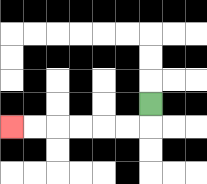{'start': '[6, 4]', 'end': '[0, 5]', 'path_directions': 'D,L,L,L,L,L,L', 'path_coordinates': '[[6, 4], [6, 5], [5, 5], [4, 5], [3, 5], [2, 5], [1, 5], [0, 5]]'}